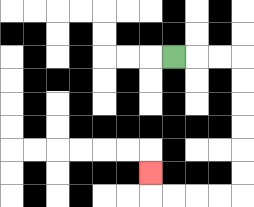{'start': '[7, 2]', 'end': '[6, 7]', 'path_directions': 'R,R,R,D,D,D,D,D,D,L,L,L,L,U', 'path_coordinates': '[[7, 2], [8, 2], [9, 2], [10, 2], [10, 3], [10, 4], [10, 5], [10, 6], [10, 7], [10, 8], [9, 8], [8, 8], [7, 8], [6, 8], [6, 7]]'}